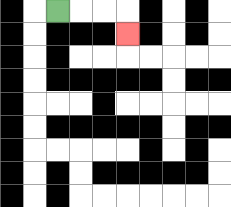{'start': '[2, 0]', 'end': '[5, 1]', 'path_directions': 'R,R,R,D', 'path_coordinates': '[[2, 0], [3, 0], [4, 0], [5, 0], [5, 1]]'}